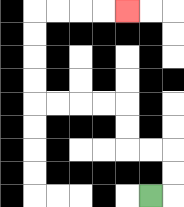{'start': '[6, 8]', 'end': '[5, 0]', 'path_directions': 'R,U,U,L,L,U,U,L,L,L,L,U,U,U,U,R,R,R,R', 'path_coordinates': '[[6, 8], [7, 8], [7, 7], [7, 6], [6, 6], [5, 6], [5, 5], [5, 4], [4, 4], [3, 4], [2, 4], [1, 4], [1, 3], [1, 2], [1, 1], [1, 0], [2, 0], [3, 0], [4, 0], [5, 0]]'}